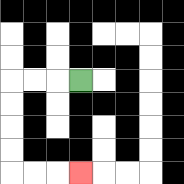{'start': '[3, 3]', 'end': '[3, 7]', 'path_directions': 'L,L,L,D,D,D,D,R,R,R', 'path_coordinates': '[[3, 3], [2, 3], [1, 3], [0, 3], [0, 4], [0, 5], [0, 6], [0, 7], [1, 7], [2, 7], [3, 7]]'}